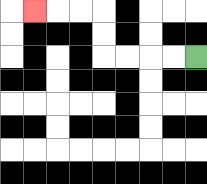{'start': '[8, 2]', 'end': '[1, 0]', 'path_directions': 'L,L,L,L,U,U,L,L,L', 'path_coordinates': '[[8, 2], [7, 2], [6, 2], [5, 2], [4, 2], [4, 1], [4, 0], [3, 0], [2, 0], [1, 0]]'}